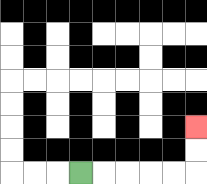{'start': '[3, 7]', 'end': '[8, 5]', 'path_directions': 'R,R,R,R,R,U,U', 'path_coordinates': '[[3, 7], [4, 7], [5, 7], [6, 7], [7, 7], [8, 7], [8, 6], [8, 5]]'}